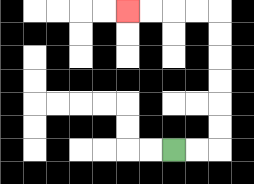{'start': '[7, 6]', 'end': '[5, 0]', 'path_directions': 'R,R,U,U,U,U,U,U,L,L,L,L', 'path_coordinates': '[[7, 6], [8, 6], [9, 6], [9, 5], [9, 4], [9, 3], [9, 2], [9, 1], [9, 0], [8, 0], [7, 0], [6, 0], [5, 0]]'}